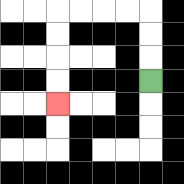{'start': '[6, 3]', 'end': '[2, 4]', 'path_directions': 'U,U,U,L,L,L,L,D,D,D,D', 'path_coordinates': '[[6, 3], [6, 2], [6, 1], [6, 0], [5, 0], [4, 0], [3, 0], [2, 0], [2, 1], [2, 2], [2, 3], [2, 4]]'}